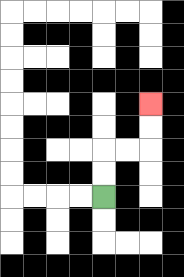{'start': '[4, 8]', 'end': '[6, 4]', 'path_directions': 'U,U,R,R,U,U', 'path_coordinates': '[[4, 8], [4, 7], [4, 6], [5, 6], [6, 6], [6, 5], [6, 4]]'}